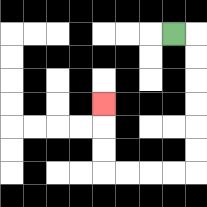{'start': '[7, 1]', 'end': '[4, 4]', 'path_directions': 'R,D,D,D,D,D,D,L,L,L,L,U,U,U', 'path_coordinates': '[[7, 1], [8, 1], [8, 2], [8, 3], [8, 4], [8, 5], [8, 6], [8, 7], [7, 7], [6, 7], [5, 7], [4, 7], [4, 6], [4, 5], [4, 4]]'}